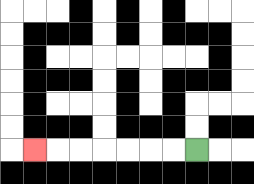{'start': '[8, 6]', 'end': '[1, 6]', 'path_directions': 'L,L,L,L,L,L,L', 'path_coordinates': '[[8, 6], [7, 6], [6, 6], [5, 6], [4, 6], [3, 6], [2, 6], [1, 6]]'}